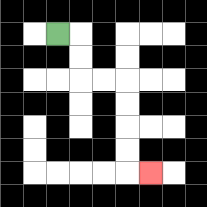{'start': '[2, 1]', 'end': '[6, 7]', 'path_directions': 'R,D,D,R,R,D,D,D,D,R', 'path_coordinates': '[[2, 1], [3, 1], [3, 2], [3, 3], [4, 3], [5, 3], [5, 4], [5, 5], [5, 6], [5, 7], [6, 7]]'}